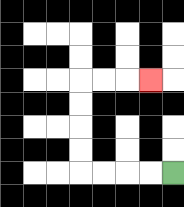{'start': '[7, 7]', 'end': '[6, 3]', 'path_directions': 'L,L,L,L,U,U,U,U,R,R,R', 'path_coordinates': '[[7, 7], [6, 7], [5, 7], [4, 7], [3, 7], [3, 6], [3, 5], [3, 4], [3, 3], [4, 3], [5, 3], [6, 3]]'}